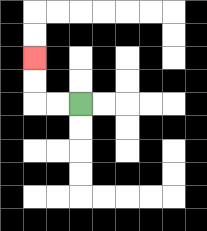{'start': '[3, 4]', 'end': '[1, 2]', 'path_directions': 'L,L,U,U', 'path_coordinates': '[[3, 4], [2, 4], [1, 4], [1, 3], [1, 2]]'}